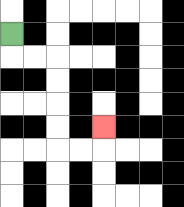{'start': '[0, 1]', 'end': '[4, 5]', 'path_directions': 'D,R,R,D,D,D,D,R,R,U', 'path_coordinates': '[[0, 1], [0, 2], [1, 2], [2, 2], [2, 3], [2, 4], [2, 5], [2, 6], [3, 6], [4, 6], [4, 5]]'}